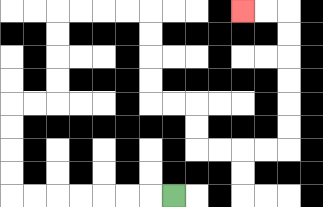{'start': '[7, 8]', 'end': '[10, 0]', 'path_directions': 'L,L,L,L,L,L,L,U,U,U,U,R,R,U,U,U,U,R,R,R,R,D,D,D,D,R,R,D,D,R,R,R,R,U,U,U,U,U,U,L,L', 'path_coordinates': '[[7, 8], [6, 8], [5, 8], [4, 8], [3, 8], [2, 8], [1, 8], [0, 8], [0, 7], [0, 6], [0, 5], [0, 4], [1, 4], [2, 4], [2, 3], [2, 2], [2, 1], [2, 0], [3, 0], [4, 0], [5, 0], [6, 0], [6, 1], [6, 2], [6, 3], [6, 4], [7, 4], [8, 4], [8, 5], [8, 6], [9, 6], [10, 6], [11, 6], [12, 6], [12, 5], [12, 4], [12, 3], [12, 2], [12, 1], [12, 0], [11, 0], [10, 0]]'}